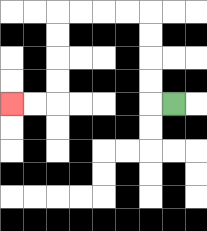{'start': '[7, 4]', 'end': '[0, 4]', 'path_directions': 'L,U,U,U,U,L,L,L,L,D,D,D,D,L,L', 'path_coordinates': '[[7, 4], [6, 4], [6, 3], [6, 2], [6, 1], [6, 0], [5, 0], [4, 0], [3, 0], [2, 0], [2, 1], [2, 2], [2, 3], [2, 4], [1, 4], [0, 4]]'}